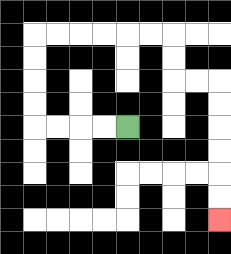{'start': '[5, 5]', 'end': '[9, 9]', 'path_directions': 'L,L,L,L,U,U,U,U,R,R,R,R,R,R,D,D,R,R,D,D,D,D,D,D', 'path_coordinates': '[[5, 5], [4, 5], [3, 5], [2, 5], [1, 5], [1, 4], [1, 3], [1, 2], [1, 1], [2, 1], [3, 1], [4, 1], [5, 1], [6, 1], [7, 1], [7, 2], [7, 3], [8, 3], [9, 3], [9, 4], [9, 5], [9, 6], [9, 7], [9, 8], [9, 9]]'}